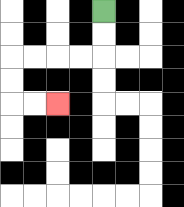{'start': '[4, 0]', 'end': '[2, 4]', 'path_directions': 'D,D,L,L,L,L,D,D,R,R', 'path_coordinates': '[[4, 0], [4, 1], [4, 2], [3, 2], [2, 2], [1, 2], [0, 2], [0, 3], [0, 4], [1, 4], [2, 4]]'}